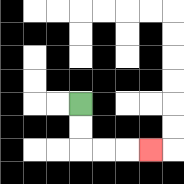{'start': '[3, 4]', 'end': '[6, 6]', 'path_directions': 'D,D,R,R,R', 'path_coordinates': '[[3, 4], [3, 5], [3, 6], [4, 6], [5, 6], [6, 6]]'}